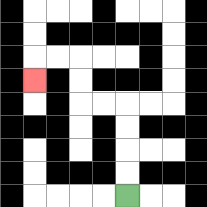{'start': '[5, 8]', 'end': '[1, 3]', 'path_directions': 'U,U,U,U,L,L,U,U,L,L,D', 'path_coordinates': '[[5, 8], [5, 7], [5, 6], [5, 5], [5, 4], [4, 4], [3, 4], [3, 3], [3, 2], [2, 2], [1, 2], [1, 3]]'}